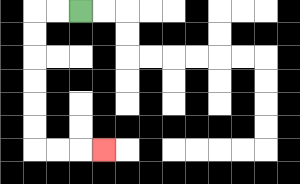{'start': '[3, 0]', 'end': '[4, 6]', 'path_directions': 'L,L,D,D,D,D,D,D,R,R,R', 'path_coordinates': '[[3, 0], [2, 0], [1, 0], [1, 1], [1, 2], [1, 3], [1, 4], [1, 5], [1, 6], [2, 6], [3, 6], [4, 6]]'}